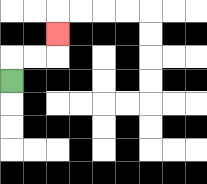{'start': '[0, 3]', 'end': '[2, 1]', 'path_directions': 'U,R,R,U', 'path_coordinates': '[[0, 3], [0, 2], [1, 2], [2, 2], [2, 1]]'}